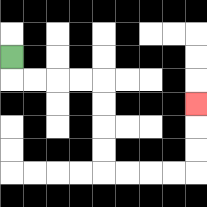{'start': '[0, 2]', 'end': '[8, 4]', 'path_directions': 'D,R,R,R,R,D,D,D,D,R,R,R,R,U,U,U', 'path_coordinates': '[[0, 2], [0, 3], [1, 3], [2, 3], [3, 3], [4, 3], [4, 4], [4, 5], [4, 6], [4, 7], [5, 7], [6, 7], [7, 7], [8, 7], [8, 6], [8, 5], [8, 4]]'}